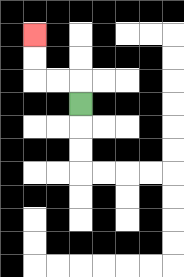{'start': '[3, 4]', 'end': '[1, 1]', 'path_directions': 'U,L,L,U,U', 'path_coordinates': '[[3, 4], [3, 3], [2, 3], [1, 3], [1, 2], [1, 1]]'}